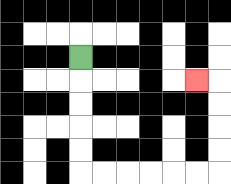{'start': '[3, 2]', 'end': '[8, 3]', 'path_directions': 'D,D,D,D,D,R,R,R,R,R,R,U,U,U,U,L', 'path_coordinates': '[[3, 2], [3, 3], [3, 4], [3, 5], [3, 6], [3, 7], [4, 7], [5, 7], [6, 7], [7, 7], [8, 7], [9, 7], [9, 6], [9, 5], [9, 4], [9, 3], [8, 3]]'}